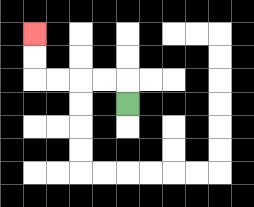{'start': '[5, 4]', 'end': '[1, 1]', 'path_directions': 'U,L,L,L,L,U,U', 'path_coordinates': '[[5, 4], [5, 3], [4, 3], [3, 3], [2, 3], [1, 3], [1, 2], [1, 1]]'}